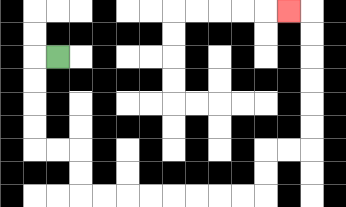{'start': '[2, 2]', 'end': '[12, 0]', 'path_directions': 'L,D,D,D,D,R,R,D,D,R,R,R,R,R,R,R,R,U,U,R,R,U,U,U,U,U,U,L', 'path_coordinates': '[[2, 2], [1, 2], [1, 3], [1, 4], [1, 5], [1, 6], [2, 6], [3, 6], [3, 7], [3, 8], [4, 8], [5, 8], [6, 8], [7, 8], [8, 8], [9, 8], [10, 8], [11, 8], [11, 7], [11, 6], [12, 6], [13, 6], [13, 5], [13, 4], [13, 3], [13, 2], [13, 1], [13, 0], [12, 0]]'}